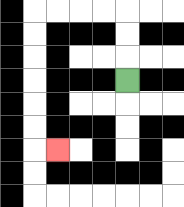{'start': '[5, 3]', 'end': '[2, 6]', 'path_directions': 'U,U,U,L,L,L,L,D,D,D,D,D,D,R', 'path_coordinates': '[[5, 3], [5, 2], [5, 1], [5, 0], [4, 0], [3, 0], [2, 0], [1, 0], [1, 1], [1, 2], [1, 3], [1, 4], [1, 5], [1, 6], [2, 6]]'}